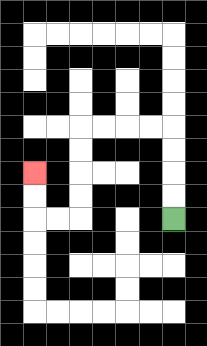{'start': '[7, 9]', 'end': '[1, 7]', 'path_directions': 'U,U,U,U,L,L,L,L,D,D,D,D,L,L,U,U', 'path_coordinates': '[[7, 9], [7, 8], [7, 7], [7, 6], [7, 5], [6, 5], [5, 5], [4, 5], [3, 5], [3, 6], [3, 7], [3, 8], [3, 9], [2, 9], [1, 9], [1, 8], [1, 7]]'}